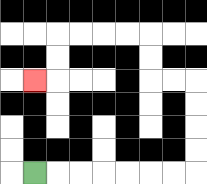{'start': '[1, 7]', 'end': '[1, 3]', 'path_directions': 'R,R,R,R,R,R,R,U,U,U,U,L,L,U,U,L,L,L,L,D,D,L', 'path_coordinates': '[[1, 7], [2, 7], [3, 7], [4, 7], [5, 7], [6, 7], [7, 7], [8, 7], [8, 6], [8, 5], [8, 4], [8, 3], [7, 3], [6, 3], [6, 2], [6, 1], [5, 1], [4, 1], [3, 1], [2, 1], [2, 2], [2, 3], [1, 3]]'}